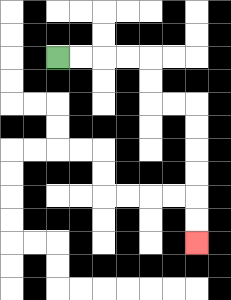{'start': '[2, 2]', 'end': '[8, 10]', 'path_directions': 'R,R,R,R,D,D,R,R,D,D,D,D,D,D', 'path_coordinates': '[[2, 2], [3, 2], [4, 2], [5, 2], [6, 2], [6, 3], [6, 4], [7, 4], [8, 4], [8, 5], [8, 6], [8, 7], [8, 8], [8, 9], [8, 10]]'}